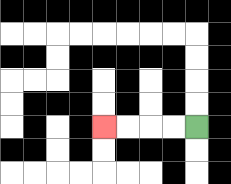{'start': '[8, 5]', 'end': '[4, 5]', 'path_directions': 'L,L,L,L', 'path_coordinates': '[[8, 5], [7, 5], [6, 5], [5, 5], [4, 5]]'}